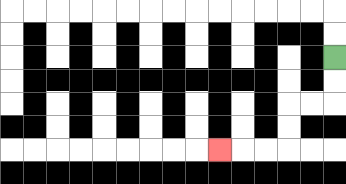{'start': '[14, 2]', 'end': '[9, 6]', 'path_directions': 'D,D,L,L,D,D,L,L,L', 'path_coordinates': '[[14, 2], [14, 3], [14, 4], [13, 4], [12, 4], [12, 5], [12, 6], [11, 6], [10, 6], [9, 6]]'}